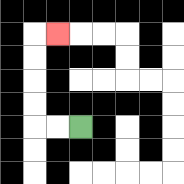{'start': '[3, 5]', 'end': '[2, 1]', 'path_directions': 'L,L,U,U,U,U,R', 'path_coordinates': '[[3, 5], [2, 5], [1, 5], [1, 4], [1, 3], [1, 2], [1, 1], [2, 1]]'}